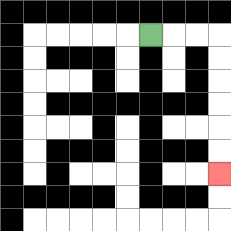{'start': '[6, 1]', 'end': '[9, 7]', 'path_directions': 'R,R,R,D,D,D,D,D,D', 'path_coordinates': '[[6, 1], [7, 1], [8, 1], [9, 1], [9, 2], [9, 3], [9, 4], [9, 5], [9, 6], [9, 7]]'}